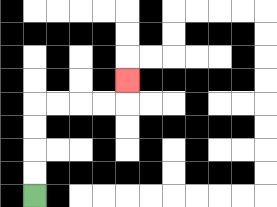{'start': '[1, 8]', 'end': '[5, 3]', 'path_directions': 'U,U,U,U,R,R,R,R,U', 'path_coordinates': '[[1, 8], [1, 7], [1, 6], [1, 5], [1, 4], [2, 4], [3, 4], [4, 4], [5, 4], [5, 3]]'}